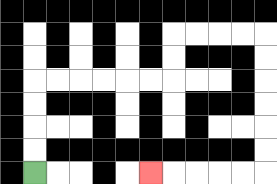{'start': '[1, 7]', 'end': '[6, 7]', 'path_directions': 'U,U,U,U,R,R,R,R,R,R,U,U,R,R,R,R,D,D,D,D,D,D,L,L,L,L,L', 'path_coordinates': '[[1, 7], [1, 6], [1, 5], [1, 4], [1, 3], [2, 3], [3, 3], [4, 3], [5, 3], [6, 3], [7, 3], [7, 2], [7, 1], [8, 1], [9, 1], [10, 1], [11, 1], [11, 2], [11, 3], [11, 4], [11, 5], [11, 6], [11, 7], [10, 7], [9, 7], [8, 7], [7, 7], [6, 7]]'}